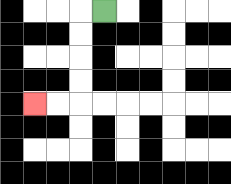{'start': '[4, 0]', 'end': '[1, 4]', 'path_directions': 'L,D,D,D,D,L,L', 'path_coordinates': '[[4, 0], [3, 0], [3, 1], [3, 2], [3, 3], [3, 4], [2, 4], [1, 4]]'}